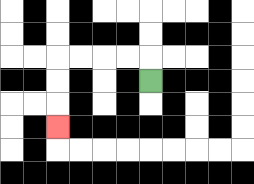{'start': '[6, 3]', 'end': '[2, 5]', 'path_directions': 'U,L,L,L,L,D,D,D', 'path_coordinates': '[[6, 3], [6, 2], [5, 2], [4, 2], [3, 2], [2, 2], [2, 3], [2, 4], [2, 5]]'}